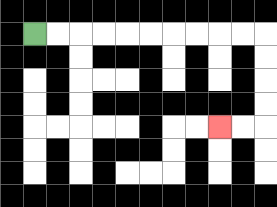{'start': '[1, 1]', 'end': '[9, 5]', 'path_directions': 'R,R,R,R,R,R,R,R,R,R,D,D,D,D,L,L', 'path_coordinates': '[[1, 1], [2, 1], [3, 1], [4, 1], [5, 1], [6, 1], [7, 1], [8, 1], [9, 1], [10, 1], [11, 1], [11, 2], [11, 3], [11, 4], [11, 5], [10, 5], [9, 5]]'}